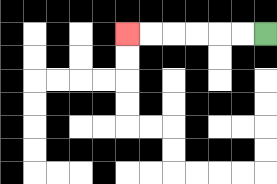{'start': '[11, 1]', 'end': '[5, 1]', 'path_directions': 'L,L,L,L,L,L', 'path_coordinates': '[[11, 1], [10, 1], [9, 1], [8, 1], [7, 1], [6, 1], [5, 1]]'}